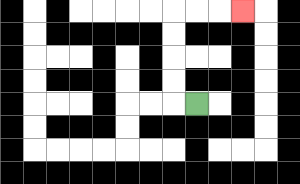{'start': '[8, 4]', 'end': '[10, 0]', 'path_directions': 'L,U,U,U,U,R,R,R', 'path_coordinates': '[[8, 4], [7, 4], [7, 3], [7, 2], [7, 1], [7, 0], [8, 0], [9, 0], [10, 0]]'}